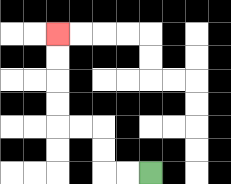{'start': '[6, 7]', 'end': '[2, 1]', 'path_directions': 'L,L,U,U,L,L,U,U,U,U', 'path_coordinates': '[[6, 7], [5, 7], [4, 7], [4, 6], [4, 5], [3, 5], [2, 5], [2, 4], [2, 3], [2, 2], [2, 1]]'}